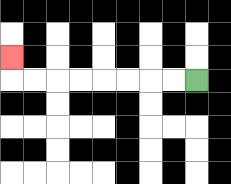{'start': '[8, 3]', 'end': '[0, 2]', 'path_directions': 'L,L,L,L,L,L,L,L,U', 'path_coordinates': '[[8, 3], [7, 3], [6, 3], [5, 3], [4, 3], [3, 3], [2, 3], [1, 3], [0, 3], [0, 2]]'}